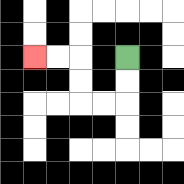{'start': '[5, 2]', 'end': '[1, 2]', 'path_directions': 'D,D,L,L,U,U,L,L', 'path_coordinates': '[[5, 2], [5, 3], [5, 4], [4, 4], [3, 4], [3, 3], [3, 2], [2, 2], [1, 2]]'}